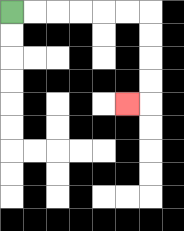{'start': '[0, 0]', 'end': '[5, 4]', 'path_directions': 'R,R,R,R,R,R,D,D,D,D,L', 'path_coordinates': '[[0, 0], [1, 0], [2, 0], [3, 0], [4, 0], [5, 0], [6, 0], [6, 1], [6, 2], [6, 3], [6, 4], [5, 4]]'}